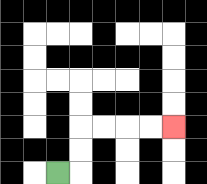{'start': '[2, 7]', 'end': '[7, 5]', 'path_directions': 'R,U,U,R,R,R,R', 'path_coordinates': '[[2, 7], [3, 7], [3, 6], [3, 5], [4, 5], [5, 5], [6, 5], [7, 5]]'}